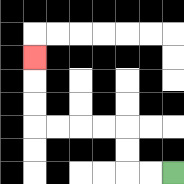{'start': '[7, 7]', 'end': '[1, 2]', 'path_directions': 'L,L,U,U,L,L,L,L,U,U,U', 'path_coordinates': '[[7, 7], [6, 7], [5, 7], [5, 6], [5, 5], [4, 5], [3, 5], [2, 5], [1, 5], [1, 4], [1, 3], [1, 2]]'}